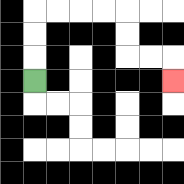{'start': '[1, 3]', 'end': '[7, 3]', 'path_directions': 'U,U,U,R,R,R,R,D,D,R,R,D', 'path_coordinates': '[[1, 3], [1, 2], [1, 1], [1, 0], [2, 0], [3, 0], [4, 0], [5, 0], [5, 1], [5, 2], [6, 2], [7, 2], [7, 3]]'}